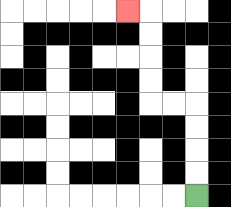{'start': '[8, 8]', 'end': '[5, 0]', 'path_directions': 'U,U,U,U,L,L,U,U,U,U,L', 'path_coordinates': '[[8, 8], [8, 7], [8, 6], [8, 5], [8, 4], [7, 4], [6, 4], [6, 3], [6, 2], [6, 1], [6, 0], [5, 0]]'}